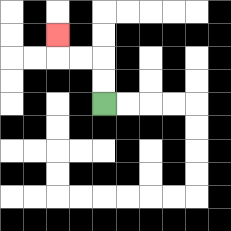{'start': '[4, 4]', 'end': '[2, 1]', 'path_directions': 'U,U,L,L,U', 'path_coordinates': '[[4, 4], [4, 3], [4, 2], [3, 2], [2, 2], [2, 1]]'}